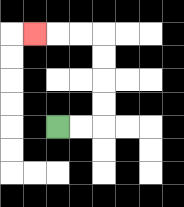{'start': '[2, 5]', 'end': '[1, 1]', 'path_directions': 'R,R,U,U,U,U,L,L,L', 'path_coordinates': '[[2, 5], [3, 5], [4, 5], [4, 4], [4, 3], [4, 2], [4, 1], [3, 1], [2, 1], [1, 1]]'}